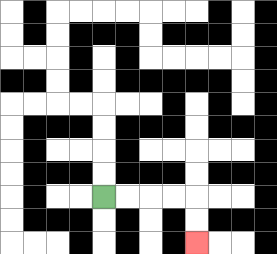{'start': '[4, 8]', 'end': '[8, 10]', 'path_directions': 'R,R,R,R,D,D', 'path_coordinates': '[[4, 8], [5, 8], [6, 8], [7, 8], [8, 8], [8, 9], [8, 10]]'}